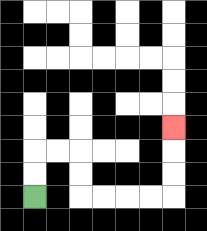{'start': '[1, 8]', 'end': '[7, 5]', 'path_directions': 'U,U,R,R,D,D,R,R,R,R,U,U,U', 'path_coordinates': '[[1, 8], [1, 7], [1, 6], [2, 6], [3, 6], [3, 7], [3, 8], [4, 8], [5, 8], [6, 8], [7, 8], [7, 7], [7, 6], [7, 5]]'}